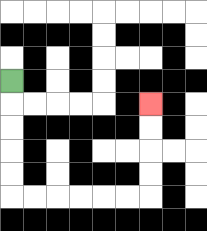{'start': '[0, 3]', 'end': '[6, 4]', 'path_directions': 'D,D,D,D,D,R,R,R,R,R,R,U,U,U,U', 'path_coordinates': '[[0, 3], [0, 4], [0, 5], [0, 6], [0, 7], [0, 8], [1, 8], [2, 8], [3, 8], [4, 8], [5, 8], [6, 8], [6, 7], [6, 6], [6, 5], [6, 4]]'}